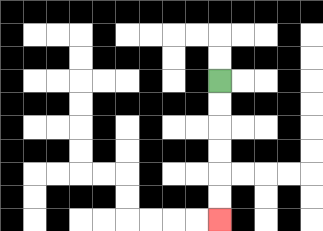{'start': '[9, 3]', 'end': '[9, 9]', 'path_directions': 'D,D,D,D,D,D', 'path_coordinates': '[[9, 3], [9, 4], [9, 5], [9, 6], [9, 7], [9, 8], [9, 9]]'}